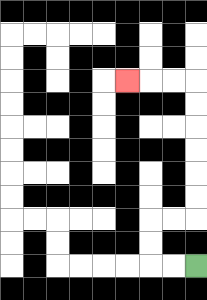{'start': '[8, 11]', 'end': '[5, 3]', 'path_directions': 'L,L,U,U,R,R,U,U,U,U,U,U,L,L,L', 'path_coordinates': '[[8, 11], [7, 11], [6, 11], [6, 10], [6, 9], [7, 9], [8, 9], [8, 8], [8, 7], [8, 6], [8, 5], [8, 4], [8, 3], [7, 3], [6, 3], [5, 3]]'}